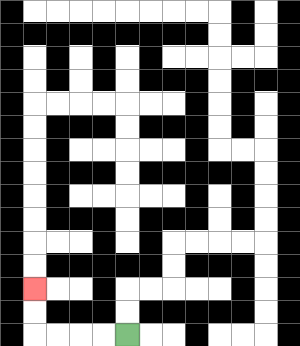{'start': '[5, 14]', 'end': '[1, 12]', 'path_directions': 'L,L,L,L,U,U', 'path_coordinates': '[[5, 14], [4, 14], [3, 14], [2, 14], [1, 14], [1, 13], [1, 12]]'}